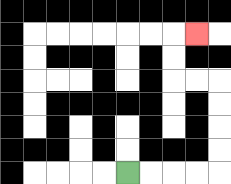{'start': '[5, 7]', 'end': '[8, 1]', 'path_directions': 'R,R,R,R,U,U,U,U,L,L,U,U,R', 'path_coordinates': '[[5, 7], [6, 7], [7, 7], [8, 7], [9, 7], [9, 6], [9, 5], [9, 4], [9, 3], [8, 3], [7, 3], [7, 2], [7, 1], [8, 1]]'}